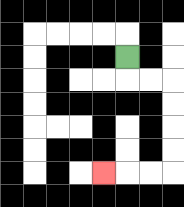{'start': '[5, 2]', 'end': '[4, 7]', 'path_directions': 'D,R,R,D,D,D,D,L,L,L', 'path_coordinates': '[[5, 2], [5, 3], [6, 3], [7, 3], [7, 4], [7, 5], [7, 6], [7, 7], [6, 7], [5, 7], [4, 7]]'}